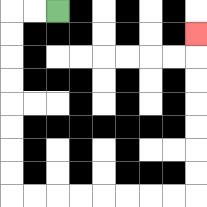{'start': '[2, 0]', 'end': '[8, 1]', 'path_directions': 'L,L,D,D,D,D,D,D,D,D,R,R,R,R,R,R,R,R,U,U,U,U,U,U,U', 'path_coordinates': '[[2, 0], [1, 0], [0, 0], [0, 1], [0, 2], [0, 3], [0, 4], [0, 5], [0, 6], [0, 7], [0, 8], [1, 8], [2, 8], [3, 8], [4, 8], [5, 8], [6, 8], [7, 8], [8, 8], [8, 7], [8, 6], [8, 5], [8, 4], [8, 3], [8, 2], [8, 1]]'}